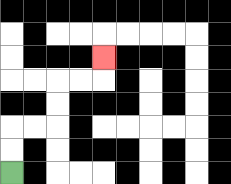{'start': '[0, 7]', 'end': '[4, 2]', 'path_directions': 'U,U,R,R,U,U,R,R,U', 'path_coordinates': '[[0, 7], [0, 6], [0, 5], [1, 5], [2, 5], [2, 4], [2, 3], [3, 3], [4, 3], [4, 2]]'}